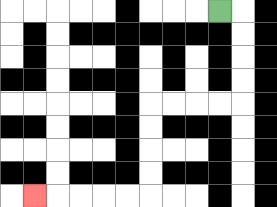{'start': '[9, 0]', 'end': '[1, 8]', 'path_directions': 'R,D,D,D,D,L,L,L,L,D,D,D,D,L,L,L,L,L', 'path_coordinates': '[[9, 0], [10, 0], [10, 1], [10, 2], [10, 3], [10, 4], [9, 4], [8, 4], [7, 4], [6, 4], [6, 5], [6, 6], [6, 7], [6, 8], [5, 8], [4, 8], [3, 8], [2, 8], [1, 8]]'}